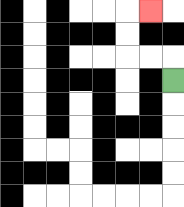{'start': '[7, 3]', 'end': '[6, 0]', 'path_directions': 'U,L,L,U,U,R', 'path_coordinates': '[[7, 3], [7, 2], [6, 2], [5, 2], [5, 1], [5, 0], [6, 0]]'}